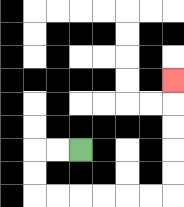{'start': '[3, 6]', 'end': '[7, 3]', 'path_directions': 'L,L,D,D,R,R,R,R,R,R,U,U,U,U,U', 'path_coordinates': '[[3, 6], [2, 6], [1, 6], [1, 7], [1, 8], [2, 8], [3, 8], [4, 8], [5, 8], [6, 8], [7, 8], [7, 7], [7, 6], [7, 5], [7, 4], [7, 3]]'}